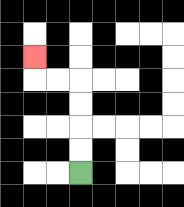{'start': '[3, 7]', 'end': '[1, 2]', 'path_directions': 'U,U,U,U,L,L,U', 'path_coordinates': '[[3, 7], [3, 6], [3, 5], [3, 4], [3, 3], [2, 3], [1, 3], [1, 2]]'}